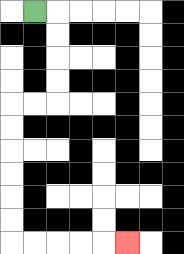{'start': '[1, 0]', 'end': '[5, 10]', 'path_directions': 'R,D,D,D,D,L,L,D,D,D,D,D,D,R,R,R,R,R', 'path_coordinates': '[[1, 0], [2, 0], [2, 1], [2, 2], [2, 3], [2, 4], [1, 4], [0, 4], [0, 5], [0, 6], [0, 7], [0, 8], [0, 9], [0, 10], [1, 10], [2, 10], [3, 10], [4, 10], [5, 10]]'}